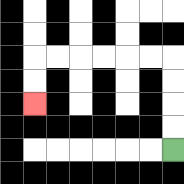{'start': '[7, 6]', 'end': '[1, 4]', 'path_directions': 'U,U,U,U,L,L,L,L,L,L,D,D', 'path_coordinates': '[[7, 6], [7, 5], [7, 4], [7, 3], [7, 2], [6, 2], [5, 2], [4, 2], [3, 2], [2, 2], [1, 2], [1, 3], [1, 4]]'}